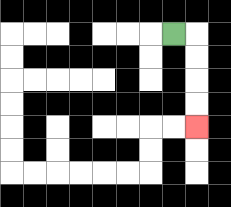{'start': '[7, 1]', 'end': '[8, 5]', 'path_directions': 'R,D,D,D,D', 'path_coordinates': '[[7, 1], [8, 1], [8, 2], [8, 3], [8, 4], [8, 5]]'}